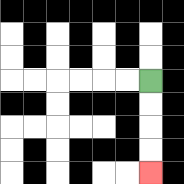{'start': '[6, 3]', 'end': '[6, 7]', 'path_directions': 'D,D,D,D', 'path_coordinates': '[[6, 3], [6, 4], [6, 5], [6, 6], [6, 7]]'}